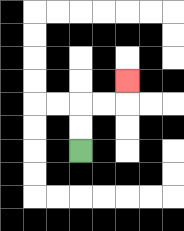{'start': '[3, 6]', 'end': '[5, 3]', 'path_directions': 'U,U,R,R,U', 'path_coordinates': '[[3, 6], [3, 5], [3, 4], [4, 4], [5, 4], [5, 3]]'}